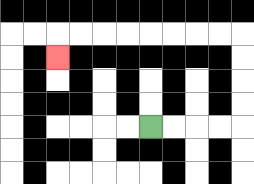{'start': '[6, 5]', 'end': '[2, 2]', 'path_directions': 'R,R,R,R,U,U,U,U,L,L,L,L,L,L,L,L,D', 'path_coordinates': '[[6, 5], [7, 5], [8, 5], [9, 5], [10, 5], [10, 4], [10, 3], [10, 2], [10, 1], [9, 1], [8, 1], [7, 1], [6, 1], [5, 1], [4, 1], [3, 1], [2, 1], [2, 2]]'}